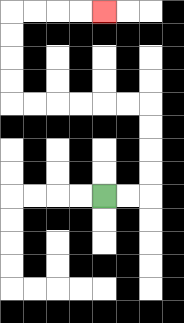{'start': '[4, 8]', 'end': '[4, 0]', 'path_directions': 'R,R,U,U,U,U,L,L,L,L,L,L,U,U,U,U,R,R,R,R', 'path_coordinates': '[[4, 8], [5, 8], [6, 8], [6, 7], [6, 6], [6, 5], [6, 4], [5, 4], [4, 4], [3, 4], [2, 4], [1, 4], [0, 4], [0, 3], [0, 2], [0, 1], [0, 0], [1, 0], [2, 0], [3, 0], [4, 0]]'}